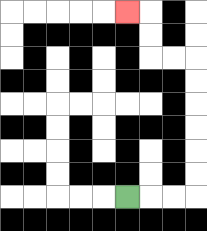{'start': '[5, 8]', 'end': '[5, 0]', 'path_directions': 'R,R,R,U,U,U,U,U,U,L,L,U,U,L', 'path_coordinates': '[[5, 8], [6, 8], [7, 8], [8, 8], [8, 7], [8, 6], [8, 5], [8, 4], [8, 3], [8, 2], [7, 2], [6, 2], [6, 1], [6, 0], [5, 0]]'}